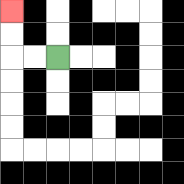{'start': '[2, 2]', 'end': '[0, 0]', 'path_directions': 'L,L,U,U', 'path_coordinates': '[[2, 2], [1, 2], [0, 2], [0, 1], [0, 0]]'}